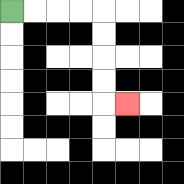{'start': '[0, 0]', 'end': '[5, 4]', 'path_directions': 'R,R,R,R,D,D,D,D,R', 'path_coordinates': '[[0, 0], [1, 0], [2, 0], [3, 0], [4, 0], [4, 1], [4, 2], [4, 3], [4, 4], [5, 4]]'}